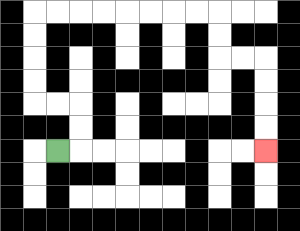{'start': '[2, 6]', 'end': '[11, 6]', 'path_directions': 'R,U,U,L,L,U,U,U,U,R,R,R,R,R,R,R,R,D,D,R,R,D,D,D,D', 'path_coordinates': '[[2, 6], [3, 6], [3, 5], [3, 4], [2, 4], [1, 4], [1, 3], [1, 2], [1, 1], [1, 0], [2, 0], [3, 0], [4, 0], [5, 0], [6, 0], [7, 0], [8, 0], [9, 0], [9, 1], [9, 2], [10, 2], [11, 2], [11, 3], [11, 4], [11, 5], [11, 6]]'}